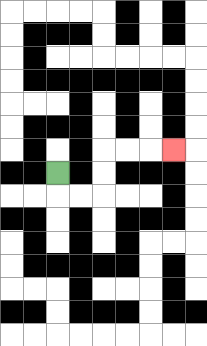{'start': '[2, 7]', 'end': '[7, 6]', 'path_directions': 'D,R,R,U,U,R,R,R', 'path_coordinates': '[[2, 7], [2, 8], [3, 8], [4, 8], [4, 7], [4, 6], [5, 6], [6, 6], [7, 6]]'}